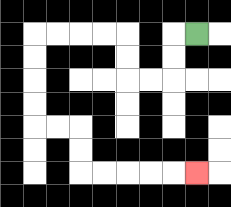{'start': '[8, 1]', 'end': '[8, 7]', 'path_directions': 'L,D,D,L,L,U,U,L,L,L,L,D,D,D,D,R,R,D,D,R,R,R,R,R', 'path_coordinates': '[[8, 1], [7, 1], [7, 2], [7, 3], [6, 3], [5, 3], [5, 2], [5, 1], [4, 1], [3, 1], [2, 1], [1, 1], [1, 2], [1, 3], [1, 4], [1, 5], [2, 5], [3, 5], [3, 6], [3, 7], [4, 7], [5, 7], [6, 7], [7, 7], [8, 7]]'}